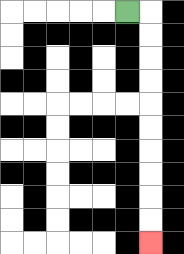{'start': '[5, 0]', 'end': '[6, 10]', 'path_directions': 'R,D,D,D,D,D,D,D,D,D,D', 'path_coordinates': '[[5, 0], [6, 0], [6, 1], [6, 2], [6, 3], [6, 4], [6, 5], [6, 6], [6, 7], [6, 8], [6, 9], [6, 10]]'}